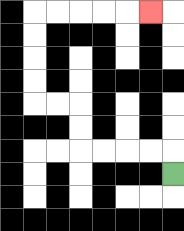{'start': '[7, 7]', 'end': '[6, 0]', 'path_directions': 'U,L,L,L,L,U,U,L,L,U,U,U,U,R,R,R,R,R', 'path_coordinates': '[[7, 7], [7, 6], [6, 6], [5, 6], [4, 6], [3, 6], [3, 5], [3, 4], [2, 4], [1, 4], [1, 3], [1, 2], [1, 1], [1, 0], [2, 0], [3, 0], [4, 0], [5, 0], [6, 0]]'}